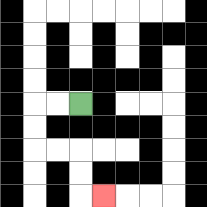{'start': '[3, 4]', 'end': '[4, 8]', 'path_directions': 'L,L,D,D,R,R,D,D,R', 'path_coordinates': '[[3, 4], [2, 4], [1, 4], [1, 5], [1, 6], [2, 6], [3, 6], [3, 7], [3, 8], [4, 8]]'}